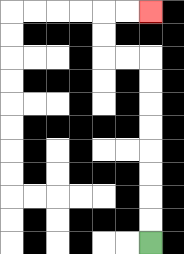{'start': '[6, 10]', 'end': '[6, 0]', 'path_directions': 'U,U,U,U,U,U,U,U,L,L,U,U,R,R', 'path_coordinates': '[[6, 10], [6, 9], [6, 8], [6, 7], [6, 6], [6, 5], [6, 4], [6, 3], [6, 2], [5, 2], [4, 2], [4, 1], [4, 0], [5, 0], [6, 0]]'}